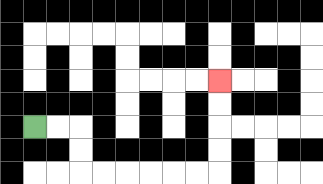{'start': '[1, 5]', 'end': '[9, 3]', 'path_directions': 'R,R,D,D,R,R,R,R,R,R,U,U,U,U', 'path_coordinates': '[[1, 5], [2, 5], [3, 5], [3, 6], [3, 7], [4, 7], [5, 7], [6, 7], [7, 7], [8, 7], [9, 7], [9, 6], [9, 5], [9, 4], [9, 3]]'}